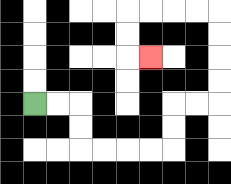{'start': '[1, 4]', 'end': '[6, 2]', 'path_directions': 'R,R,D,D,R,R,R,R,U,U,R,R,U,U,U,U,L,L,L,L,D,D,R', 'path_coordinates': '[[1, 4], [2, 4], [3, 4], [3, 5], [3, 6], [4, 6], [5, 6], [6, 6], [7, 6], [7, 5], [7, 4], [8, 4], [9, 4], [9, 3], [9, 2], [9, 1], [9, 0], [8, 0], [7, 0], [6, 0], [5, 0], [5, 1], [5, 2], [6, 2]]'}